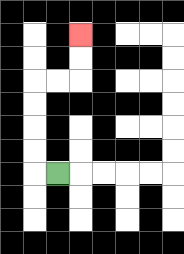{'start': '[2, 7]', 'end': '[3, 1]', 'path_directions': 'L,U,U,U,U,R,R,U,U', 'path_coordinates': '[[2, 7], [1, 7], [1, 6], [1, 5], [1, 4], [1, 3], [2, 3], [3, 3], [3, 2], [3, 1]]'}